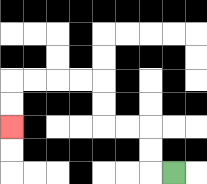{'start': '[7, 7]', 'end': '[0, 5]', 'path_directions': 'L,U,U,L,L,U,U,L,L,L,L,D,D', 'path_coordinates': '[[7, 7], [6, 7], [6, 6], [6, 5], [5, 5], [4, 5], [4, 4], [4, 3], [3, 3], [2, 3], [1, 3], [0, 3], [0, 4], [0, 5]]'}